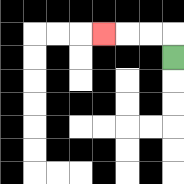{'start': '[7, 2]', 'end': '[4, 1]', 'path_directions': 'U,L,L,L', 'path_coordinates': '[[7, 2], [7, 1], [6, 1], [5, 1], [4, 1]]'}